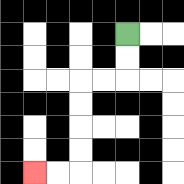{'start': '[5, 1]', 'end': '[1, 7]', 'path_directions': 'D,D,L,L,D,D,D,D,L,L', 'path_coordinates': '[[5, 1], [5, 2], [5, 3], [4, 3], [3, 3], [3, 4], [3, 5], [3, 6], [3, 7], [2, 7], [1, 7]]'}